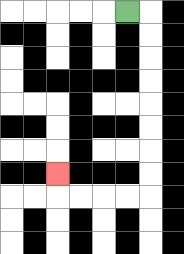{'start': '[5, 0]', 'end': '[2, 7]', 'path_directions': 'R,D,D,D,D,D,D,D,D,L,L,L,L,U', 'path_coordinates': '[[5, 0], [6, 0], [6, 1], [6, 2], [6, 3], [6, 4], [6, 5], [6, 6], [6, 7], [6, 8], [5, 8], [4, 8], [3, 8], [2, 8], [2, 7]]'}